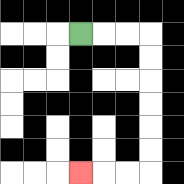{'start': '[3, 1]', 'end': '[3, 7]', 'path_directions': 'R,R,R,D,D,D,D,D,D,L,L,L', 'path_coordinates': '[[3, 1], [4, 1], [5, 1], [6, 1], [6, 2], [6, 3], [6, 4], [6, 5], [6, 6], [6, 7], [5, 7], [4, 7], [3, 7]]'}